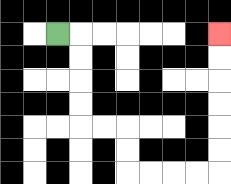{'start': '[2, 1]', 'end': '[9, 1]', 'path_directions': 'R,D,D,D,D,R,R,D,D,R,R,R,R,U,U,U,U,U,U', 'path_coordinates': '[[2, 1], [3, 1], [3, 2], [3, 3], [3, 4], [3, 5], [4, 5], [5, 5], [5, 6], [5, 7], [6, 7], [7, 7], [8, 7], [9, 7], [9, 6], [9, 5], [9, 4], [9, 3], [9, 2], [9, 1]]'}